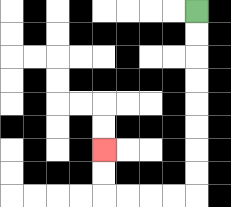{'start': '[8, 0]', 'end': '[4, 6]', 'path_directions': 'D,D,D,D,D,D,D,D,L,L,L,L,U,U', 'path_coordinates': '[[8, 0], [8, 1], [8, 2], [8, 3], [8, 4], [8, 5], [8, 6], [8, 7], [8, 8], [7, 8], [6, 8], [5, 8], [4, 8], [4, 7], [4, 6]]'}